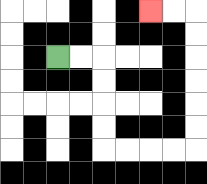{'start': '[2, 2]', 'end': '[6, 0]', 'path_directions': 'R,R,D,D,D,D,R,R,R,R,U,U,U,U,U,U,L,L', 'path_coordinates': '[[2, 2], [3, 2], [4, 2], [4, 3], [4, 4], [4, 5], [4, 6], [5, 6], [6, 6], [7, 6], [8, 6], [8, 5], [8, 4], [8, 3], [8, 2], [8, 1], [8, 0], [7, 0], [6, 0]]'}